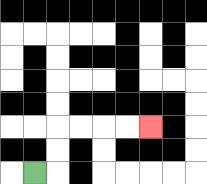{'start': '[1, 7]', 'end': '[6, 5]', 'path_directions': 'R,U,U,R,R,R,R', 'path_coordinates': '[[1, 7], [2, 7], [2, 6], [2, 5], [3, 5], [4, 5], [5, 5], [6, 5]]'}